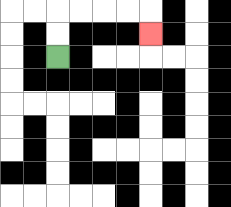{'start': '[2, 2]', 'end': '[6, 1]', 'path_directions': 'U,U,R,R,R,R,D', 'path_coordinates': '[[2, 2], [2, 1], [2, 0], [3, 0], [4, 0], [5, 0], [6, 0], [6, 1]]'}